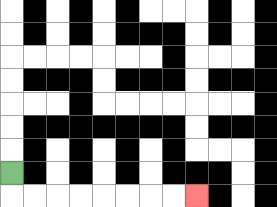{'start': '[0, 7]', 'end': '[8, 8]', 'path_directions': 'D,R,R,R,R,R,R,R,R', 'path_coordinates': '[[0, 7], [0, 8], [1, 8], [2, 8], [3, 8], [4, 8], [5, 8], [6, 8], [7, 8], [8, 8]]'}